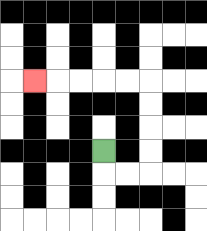{'start': '[4, 6]', 'end': '[1, 3]', 'path_directions': 'D,R,R,U,U,U,U,L,L,L,L,L', 'path_coordinates': '[[4, 6], [4, 7], [5, 7], [6, 7], [6, 6], [6, 5], [6, 4], [6, 3], [5, 3], [4, 3], [3, 3], [2, 3], [1, 3]]'}